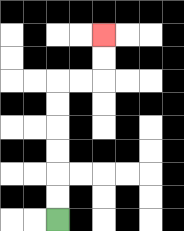{'start': '[2, 9]', 'end': '[4, 1]', 'path_directions': 'U,U,U,U,U,U,R,R,U,U', 'path_coordinates': '[[2, 9], [2, 8], [2, 7], [2, 6], [2, 5], [2, 4], [2, 3], [3, 3], [4, 3], [4, 2], [4, 1]]'}